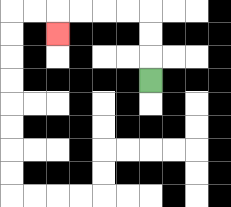{'start': '[6, 3]', 'end': '[2, 1]', 'path_directions': 'U,U,U,L,L,L,L,D', 'path_coordinates': '[[6, 3], [6, 2], [6, 1], [6, 0], [5, 0], [4, 0], [3, 0], [2, 0], [2, 1]]'}